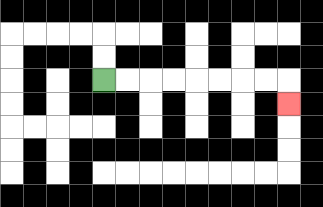{'start': '[4, 3]', 'end': '[12, 4]', 'path_directions': 'R,R,R,R,R,R,R,R,D', 'path_coordinates': '[[4, 3], [5, 3], [6, 3], [7, 3], [8, 3], [9, 3], [10, 3], [11, 3], [12, 3], [12, 4]]'}